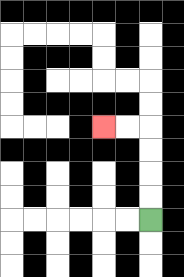{'start': '[6, 9]', 'end': '[4, 5]', 'path_directions': 'U,U,U,U,L,L', 'path_coordinates': '[[6, 9], [6, 8], [6, 7], [6, 6], [6, 5], [5, 5], [4, 5]]'}